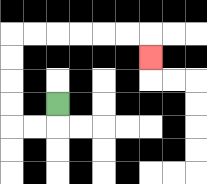{'start': '[2, 4]', 'end': '[6, 2]', 'path_directions': 'D,L,L,U,U,U,U,R,R,R,R,R,R,D', 'path_coordinates': '[[2, 4], [2, 5], [1, 5], [0, 5], [0, 4], [0, 3], [0, 2], [0, 1], [1, 1], [2, 1], [3, 1], [4, 1], [5, 1], [6, 1], [6, 2]]'}